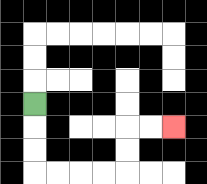{'start': '[1, 4]', 'end': '[7, 5]', 'path_directions': 'D,D,D,R,R,R,R,U,U,R,R', 'path_coordinates': '[[1, 4], [1, 5], [1, 6], [1, 7], [2, 7], [3, 7], [4, 7], [5, 7], [5, 6], [5, 5], [6, 5], [7, 5]]'}